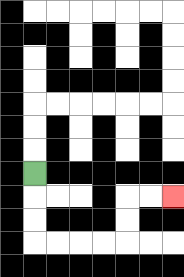{'start': '[1, 7]', 'end': '[7, 8]', 'path_directions': 'D,D,D,R,R,R,R,U,U,R,R', 'path_coordinates': '[[1, 7], [1, 8], [1, 9], [1, 10], [2, 10], [3, 10], [4, 10], [5, 10], [5, 9], [5, 8], [6, 8], [7, 8]]'}